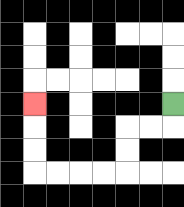{'start': '[7, 4]', 'end': '[1, 4]', 'path_directions': 'D,L,L,D,D,L,L,L,L,U,U,U', 'path_coordinates': '[[7, 4], [7, 5], [6, 5], [5, 5], [5, 6], [5, 7], [4, 7], [3, 7], [2, 7], [1, 7], [1, 6], [1, 5], [1, 4]]'}